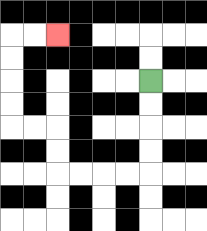{'start': '[6, 3]', 'end': '[2, 1]', 'path_directions': 'D,D,D,D,L,L,L,L,U,U,L,L,U,U,U,U,R,R', 'path_coordinates': '[[6, 3], [6, 4], [6, 5], [6, 6], [6, 7], [5, 7], [4, 7], [3, 7], [2, 7], [2, 6], [2, 5], [1, 5], [0, 5], [0, 4], [0, 3], [0, 2], [0, 1], [1, 1], [2, 1]]'}